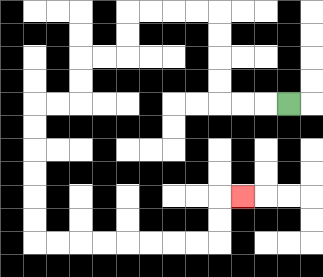{'start': '[12, 4]', 'end': '[10, 8]', 'path_directions': 'L,L,L,U,U,U,U,L,L,L,L,D,D,L,L,D,D,L,L,D,D,D,D,D,D,R,R,R,R,R,R,R,R,U,U,R', 'path_coordinates': '[[12, 4], [11, 4], [10, 4], [9, 4], [9, 3], [9, 2], [9, 1], [9, 0], [8, 0], [7, 0], [6, 0], [5, 0], [5, 1], [5, 2], [4, 2], [3, 2], [3, 3], [3, 4], [2, 4], [1, 4], [1, 5], [1, 6], [1, 7], [1, 8], [1, 9], [1, 10], [2, 10], [3, 10], [4, 10], [5, 10], [6, 10], [7, 10], [8, 10], [9, 10], [9, 9], [9, 8], [10, 8]]'}